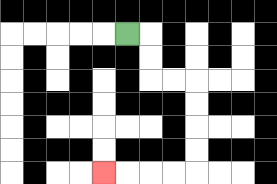{'start': '[5, 1]', 'end': '[4, 7]', 'path_directions': 'R,D,D,R,R,D,D,D,D,L,L,L,L', 'path_coordinates': '[[5, 1], [6, 1], [6, 2], [6, 3], [7, 3], [8, 3], [8, 4], [8, 5], [8, 6], [8, 7], [7, 7], [6, 7], [5, 7], [4, 7]]'}